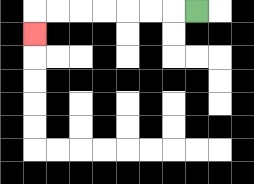{'start': '[8, 0]', 'end': '[1, 1]', 'path_directions': 'L,L,L,L,L,L,L,D', 'path_coordinates': '[[8, 0], [7, 0], [6, 0], [5, 0], [4, 0], [3, 0], [2, 0], [1, 0], [1, 1]]'}